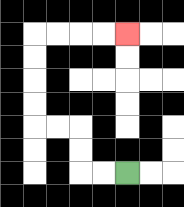{'start': '[5, 7]', 'end': '[5, 1]', 'path_directions': 'L,L,U,U,L,L,U,U,U,U,R,R,R,R', 'path_coordinates': '[[5, 7], [4, 7], [3, 7], [3, 6], [3, 5], [2, 5], [1, 5], [1, 4], [1, 3], [1, 2], [1, 1], [2, 1], [3, 1], [4, 1], [5, 1]]'}